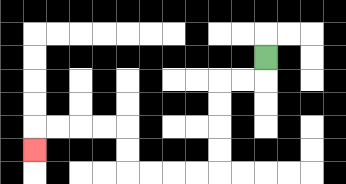{'start': '[11, 2]', 'end': '[1, 6]', 'path_directions': 'D,L,L,D,D,D,D,L,L,L,L,U,U,L,L,L,L,D', 'path_coordinates': '[[11, 2], [11, 3], [10, 3], [9, 3], [9, 4], [9, 5], [9, 6], [9, 7], [8, 7], [7, 7], [6, 7], [5, 7], [5, 6], [5, 5], [4, 5], [3, 5], [2, 5], [1, 5], [1, 6]]'}